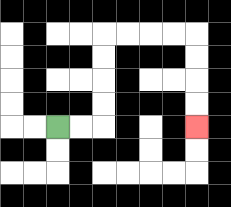{'start': '[2, 5]', 'end': '[8, 5]', 'path_directions': 'R,R,U,U,U,U,R,R,R,R,D,D,D,D', 'path_coordinates': '[[2, 5], [3, 5], [4, 5], [4, 4], [4, 3], [4, 2], [4, 1], [5, 1], [6, 1], [7, 1], [8, 1], [8, 2], [8, 3], [8, 4], [8, 5]]'}